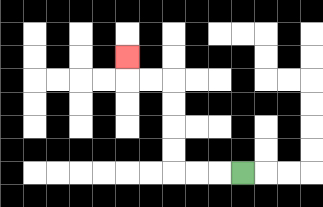{'start': '[10, 7]', 'end': '[5, 2]', 'path_directions': 'L,L,L,U,U,U,U,L,L,U', 'path_coordinates': '[[10, 7], [9, 7], [8, 7], [7, 7], [7, 6], [7, 5], [7, 4], [7, 3], [6, 3], [5, 3], [5, 2]]'}